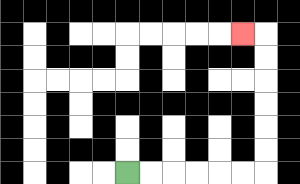{'start': '[5, 7]', 'end': '[10, 1]', 'path_directions': 'R,R,R,R,R,R,U,U,U,U,U,U,L', 'path_coordinates': '[[5, 7], [6, 7], [7, 7], [8, 7], [9, 7], [10, 7], [11, 7], [11, 6], [11, 5], [11, 4], [11, 3], [11, 2], [11, 1], [10, 1]]'}